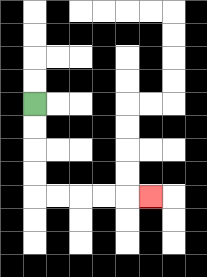{'start': '[1, 4]', 'end': '[6, 8]', 'path_directions': 'D,D,D,D,R,R,R,R,R', 'path_coordinates': '[[1, 4], [1, 5], [1, 6], [1, 7], [1, 8], [2, 8], [3, 8], [4, 8], [5, 8], [6, 8]]'}